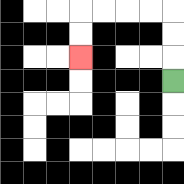{'start': '[7, 3]', 'end': '[3, 2]', 'path_directions': 'U,U,U,L,L,L,L,D,D', 'path_coordinates': '[[7, 3], [7, 2], [7, 1], [7, 0], [6, 0], [5, 0], [4, 0], [3, 0], [3, 1], [3, 2]]'}